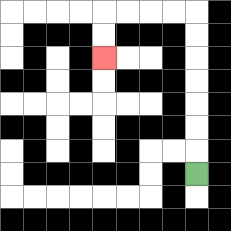{'start': '[8, 7]', 'end': '[4, 2]', 'path_directions': 'U,U,U,U,U,U,U,L,L,L,L,D,D', 'path_coordinates': '[[8, 7], [8, 6], [8, 5], [8, 4], [8, 3], [8, 2], [8, 1], [8, 0], [7, 0], [6, 0], [5, 0], [4, 0], [4, 1], [4, 2]]'}